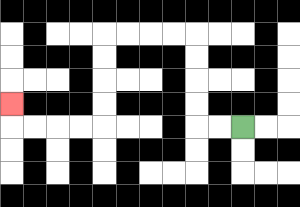{'start': '[10, 5]', 'end': '[0, 4]', 'path_directions': 'L,L,U,U,U,U,L,L,L,L,D,D,D,D,L,L,L,L,U', 'path_coordinates': '[[10, 5], [9, 5], [8, 5], [8, 4], [8, 3], [8, 2], [8, 1], [7, 1], [6, 1], [5, 1], [4, 1], [4, 2], [4, 3], [4, 4], [4, 5], [3, 5], [2, 5], [1, 5], [0, 5], [0, 4]]'}